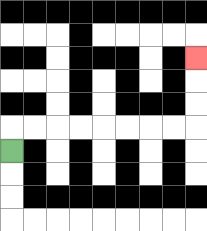{'start': '[0, 6]', 'end': '[8, 2]', 'path_directions': 'U,R,R,R,R,R,R,R,R,U,U,U', 'path_coordinates': '[[0, 6], [0, 5], [1, 5], [2, 5], [3, 5], [4, 5], [5, 5], [6, 5], [7, 5], [8, 5], [8, 4], [8, 3], [8, 2]]'}